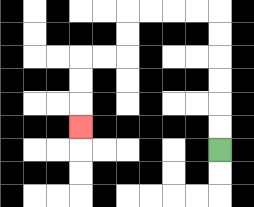{'start': '[9, 6]', 'end': '[3, 5]', 'path_directions': 'U,U,U,U,U,U,L,L,L,L,D,D,L,L,D,D,D', 'path_coordinates': '[[9, 6], [9, 5], [9, 4], [9, 3], [9, 2], [9, 1], [9, 0], [8, 0], [7, 0], [6, 0], [5, 0], [5, 1], [5, 2], [4, 2], [3, 2], [3, 3], [3, 4], [3, 5]]'}